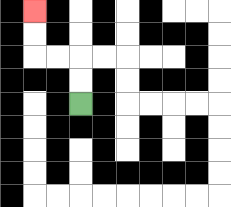{'start': '[3, 4]', 'end': '[1, 0]', 'path_directions': 'U,U,L,L,U,U', 'path_coordinates': '[[3, 4], [3, 3], [3, 2], [2, 2], [1, 2], [1, 1], [1, 0]]'}